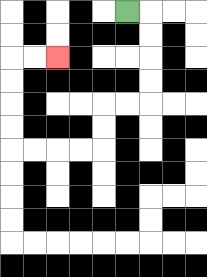{'start': '[5, 0]', 'end': '[2, 2]', 'path_directions': 'R,D,D,D,D,L,L,D,D,L,L,L,L,U,U,U,U,R,R', 'path_coordinates': '[[5, 0], [6, 0], [6, 1], [6, 2], [6, 3], [6, 4], [5, 4], [4, 4], [4, 5], [4, 6], [3, 6], [2, 6], [1, 6], [0, 6], [0, 5], [0, 4], [0, 3], [0, 2], [1, 2], [2, 2]]'}